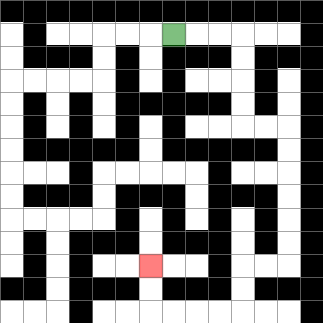{'start': '[7, 1]', 'end': '[6, 11]', 'path_directions': 'R,R,R,D,D,D,D,R,R,D,D,D,D,D,D,L,L,D,D,L,L,L,L,U,U', 'path_coordinates': '[[7, 1], [8, 1], [9, 1], [10, 1], [10, 2], [10, 3], [10, 4], [10, 5], [11, 5], [12, 5], [12, 6], [12, 7], [12, 8], [12, 9], [12, 10], [12, 11], [11, 11], [10, 11], [10, 12], [10, 13], [9, 13], [8, 13], [7, 13], [6, 13], [6, 12], [6, 11]]'}